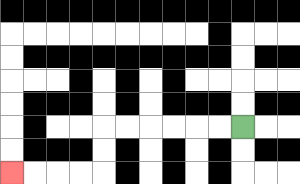{'start': '[10, 5]', 'end': '[0, 7]', 'path_directions': 'L,L,L,L,L,L,D,D,L,L,L,L', 'path_coordinates': '[[10, 5], [9, 5], [8, 5], [7, 5], [6, 5], [5, 5], [4, 5], [4, 6], [4, 7], [3, 7], [2, 7], [1, 7], [0, 7]]'}